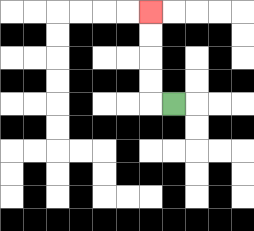{'start': '[7, 4]', 'end': '[6, 0]', 'path_directions': 'L,U,U,U,U', 'path_coordinates': '[[7, 4], [6, 4], [6, 3], [6, 2], [6, 1], [6, 0]]'}